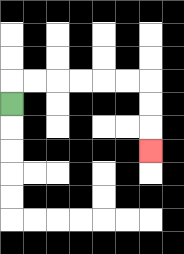{'start': '[0, 4]', 'end': '[6, 6]', 'path_directions': 'U,R,R,R,R,R,R,D,D,D', 'path_coordinates': '[[0, 4], [0, 3], [1, 3], [2, 3], [3, 3], [4, 3], [5, 3], [6, 3], [6, 4], [6, 5], [6, 6]]'}